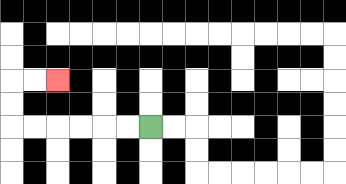{'start': '[6, 5]', 'end': '[2, 3]', 'path_directions': 'L,L,L,L,L,L,U,U,R,R', 'path_coordinates': '[[6, 5], [5, 5], [4, 5], [3, 5], [2, 5], [1, 5], [0, 5], [0, 4], [0, 3], [1, 3], [2, 3]]'}